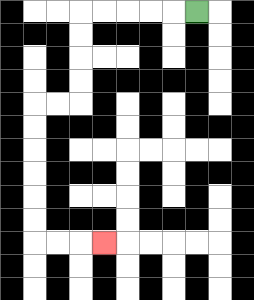{'start': '[8, 0]', 'end': '[4, 10]', 'path_directions': 'L,L,L,L,L,D,D,D,D,L,L,D,D,D,D,D,D,R,R,R', 'path_coordinates': '[[8, 0], [7, 0], [6, 0], [5, 0], [4, 0], [3, 0], [3, 1], [3, 2], [3, 3], [3, 4], [2, 4], [1, 4], [1, 5], [1, 6], [1, 7], [1, 8], [1, 9], [1, 10], [2, 10], [3, 10], [4, 10]]'}